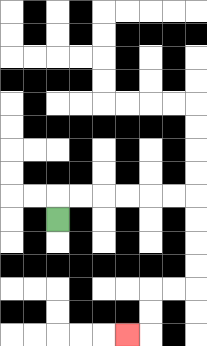{'start': '[2, 9]', 'end': '[5, 14]', 'path_directions': 'U,R,R,R,R,R,R,D,D,D,D,L,L,D,D,L', 'path_coordinates': '[[2, 9], [2, 8], [3, 8], [4, 8], [5, 8], [6, 8], [7, 8], [8, 8], [8, 9], [8, 10], [8, 11], [8, 12], [7, 12], [6, 12], [6, 13], [6, 14], [5, 14]]'}